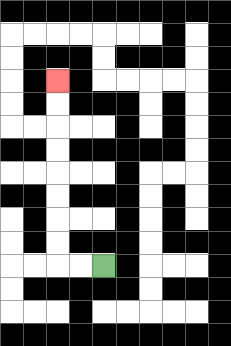{'start': '[4, 11]', 'end': '[2, 3]', 'path_directions': 'L,L,U,U,U,U,U,U,U,U', 'path_coordinates': '[[4, 11], [3, 11], [2, 11], [2, 10], [2, 9], [2, 8], [2, 7], [2, 6], [2, 5], [2, 4], [2, 3]]'}